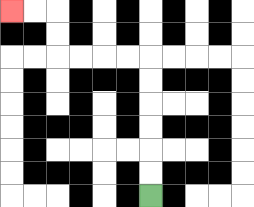{'start': '[6, 8]', 'end': '[0, 0]', 'path_directions': 'U,U,U,U,U,U,L,L,L,L,U,U,L,L', 'path_coordinates': '[[6, 8], [6, 7], [6, 6], [6, 5], [6, 4], [6, 3], [6, 2], [5, 2], [4, 2], [3, 2], [2, 2], [2, 1], [2, 0], [1, 0], [0, 0]]'}